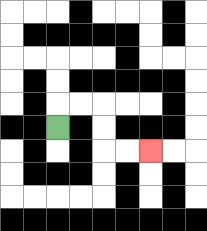{'start': '[2, 5]', 'end': '[6, 6]', 'path_directions': 'U,R,R,D,D,R,R', 'path_coordinates': '[[2, 5], [2, 4], [3, 4], [4, 4], [4, 5], [4, 6], [5, 6], [6, 6]]'}